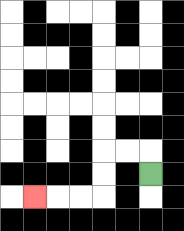{'start': '[6, 7]', 'end': '[1, 8]', 'path_directions': 'U,L,L,D,D,L,L,L', 'path_coordinates': '[[6, 7], [6, 6], [5, 6], [4, 6], [4, 7], [4, 8], [3, 8], [2, 8], [1, 8]]'}